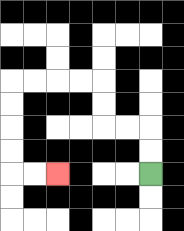{'start': '[6, 7]', 'end': '[2, 7]', 'path_directions': 'U,U,L,L,U,U,L,L,L,L,D,D,D,D,R,R', 'path_coordinates': '[[6, 7], [6, 6], [6, 5], [5, 5], [4, 5], [4, 4], [4, 3], [3, 3], [2, 3], [1, 3], [0, 3], [0, 4], [0, 5], [0, 6], [0, 7], [1, 7], [2, 7]]'}